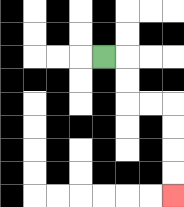{'start': '[4, 2]', 'end': '[7, 8]', 'path_directions': 'R,D,D,R,R,D,D,D,D', 'path_coordinates': '[[4, 2], [5, 2], [5, 3], [5, 4], [6, 4], [7, 4], [7, 5], [7, 6], [7, 7], [7, 8]]'}